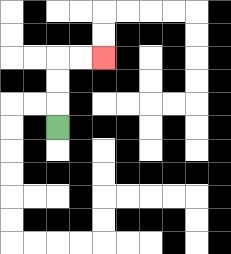{'start': '[2, 5]', 'end': '[4, 2]', 'path_directions': 'U,U,U,R,R', 'path_coordinates': '[[2, 5], [2, 4], [2, 3], [2, 2], [3, 2], [4, 2]]'}